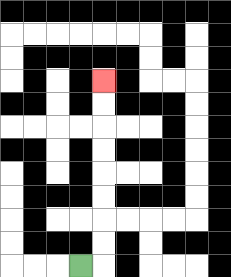{'start': '[3, 11]', 'end': '[4, 3]', 'path_directions': 'R,U,U,U,U,U,U,U,U', 'path_coordinates': '[[3, 11], [4, 11], [4, 10], [4, 9], [4, 8], [4, 7], [4, 6], [4, 5], [4, 4], [4, 3]]'}